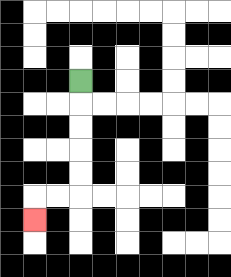{'start': '[3, 3]', 'end': '[1, 9]', 'path_directions': 'D,D,D,D,D,L,L,D', 'path_coordinates': '[[3, 3], [3, 4], [3, 5], [3, 6], [3, 7], [3, 8], [2, 8], [1, 8], [1, 9]]'}